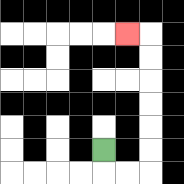{'start': '[4, 6]', 'end': '[5, 1]', 'path_directions': 'D,R,R,U,U,U,U,U,U,L', 'path_coordinates': '[[4, 6], [4, 7], [5, 7], [6, 7], [6, 6], [6, 5], [6, 4], [6, 3], [6, 2], [6, 1], [5, 1]]'}